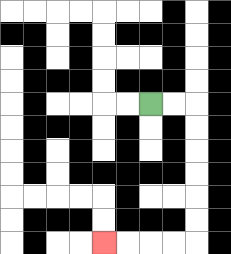{'start': '[6, 4]', 'end': '[4, 10]', 'path_directions': 'R,R,D,D,D,D,D,D,L,L,L,L', 'path_coordinates': '[[6, 4], [7, 4], [8, 4], [8, 5], [8, 6], [8, 7], [8, 8], [8, 9], [8, 10], [7, 10], [6, 10], [5, 10], [4, 10]]'}